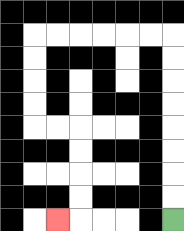{'start': '[7, 9]', 'end': '[2, 9]', 'path_directions': 'U,U,U,U,U,U,U,U,L,L,L,L,L,L,D,D,D,D,R,R,D,D,D,D,L', 'path_coordinates': '[[7, 9], [7, 8], [7, 7], [7, 6], [7, 5], [7, 4], [7, 3], [7, 2], [7, 1], [6, 1], [5, 1], [4, 1], [3, 1], [2, 1], [1, 1], [1, 2], [1, 3], [1, 4], [1, 5], [2, 5], [3, 5], [3, 6], [3, 7], [3, 8], [3, 9], [2, 9]]'}